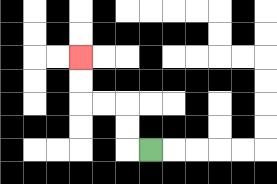{'start': '[6, 6]', 'end': '[3, 2]', 'path_directions': 'L,U,U,L,L,U,U', 'path_coordinates': '[[6, 6], [5, 6], [5, 5], [5, 4], [4, 4], [3, 4], [3, 3], [3, 2]]'}